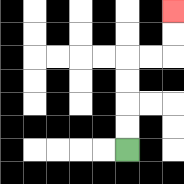{'start': '[5, 6]', 'end': '[7, 0]', 'path_directions': 'U,U,U,U,R,R,U,U', 'path_coordinates': '[[5, 6], [5, 5], [5, 4], [5, 3], [5, 2], [6, 2], [7, 2], [7, 1], [7, 0]]'}